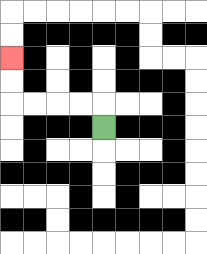{'start': '[4, 5]', 'end': '[0, 2]', 'path_directions': 'U,L,L,L,L,U,U', 'path_coordinates': '[[4, 5], [4, 4], [3, 4], [2, 4], [1, 4], [0, 4], [0, 3], [0, 2]]'}